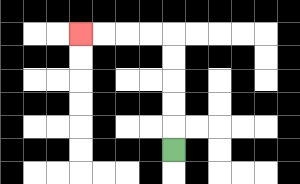{'start': '[7, 6]', 'end': '[3, 1]', 'path_directions': 'U,U,U,U,U,L,L,L,L', 'path_coordinates': '[[7, 6], [7, 5], [7, 4], [7, 3], [7, 2], [7, 1], [6, 1], [5, 1], [4, 1], [3, 1]]'}